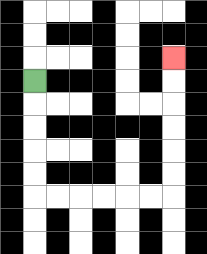{'start': '[1, 3]', 'end': '[7, 2]', 'path_directions': 'D,D,D,D,D,R,R,R,R,R,R,U,U,U,U,U,U', 'path_coordinates': '[[1, 3], [1, 4], [1, 5], [1, 6], [1, 7], [1, 8], [2, 8], [3, 8], [4, 8], [5, 8], [6, 8], [7, 8], [7, 7], [7, 6], [7, 5], [7, 4], [7, 3], [7, 2]]'}